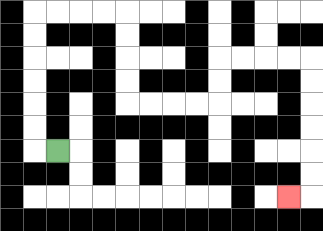{'start': '[2, 6]', 'end': '[12, 8]', 'path_directions': 'L,U,U,U,U,U,U,R,R,R,R,D,D,D,D,R,R,R,R,U,U,R,R,R,R,D,D,D,D,D,D,L', 'path_coordinates': '[[2, 6], [1, 6], [1, 5], [1, 4], [1, 3], [1, 2], [1, 1], [1, 0], [2, 0], [3, 0], [4, 0], [5, 0], [5, 1], [5, 2], [5, 3], [5, 4], [6, 4], [7, 4], [8, 4], [9, 4], [9, 3], [9, 2], [10, 2], [11, 2], [12, 2], [13, 2], [13, 3], [13, 4], [13, 5], [13, 6], [13, 7], [13, 8], [12, 8]]'}